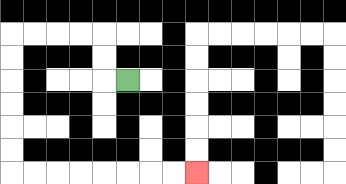{'start': '[5, 3]', 'end': '[8, 7]', 'path_directions': 'L,U,U,L,L,L,L,D,D,D,D,D,D,R,R,R,R,R,R,R,R', 'path_coordinates': '[[5, 3], [4, 3], [4, 2], [4, 1], [3, 1], [2, 1], [1, 1], [0, 1], [0, 2], [0, 3], [0, 4], [0, 5], [0, 6], [0, 7], [1, 7], [2, 7], [3, 7], [4, 7], [5, 7], [6, 7], [7, 7], [8, 7]]'}